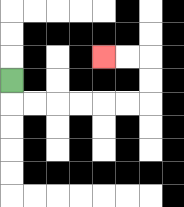{'start': '[0, 3]', 'end': '[4, 2]', 'path_directions': 'D,R,R,R,R,R,R,U,U,L,L', 'path_coordinates': '[[0, 3], [0, 4], [1, 4], [2, 4], [3, 4], [4, 4], [5, 4], [6, 4], [6, 3], [6, 2], [5, 2], [4, 2]]'}